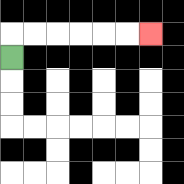{'start': '[0, 2]', 'end': '[6, 1]', 'path_directions': 'U,R,R,R,R,R,R', 'path_coordinates': '[[0, 2], [0, 1], [1, 1], [2, 1], [3, 1], [4, 1], [5, 1], [6, 1]]'}